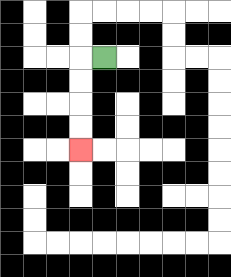{'start': '[4, 2]', 'end': '[3, 6]', 'path_directions': 'L,D,D,D,D', 'path_coordinates': '[[4, 2], [3, 2], [3, 3], [3, 4], [3, 5], [3, 6]]'}